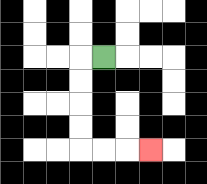{'start': '[4, 2]', 'end': '[6, 6]', 'path_directions': 'L,D,D,D,D,R,R,R', 'path_coordinates': '[[4, 2], [3, 2], [3, 3], [3, 4], [3, 5], [3, 6], [4, 6], [5, 6], [6, 6]]'}